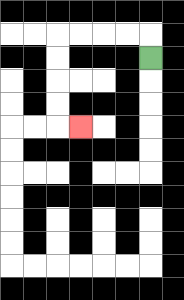{'start': '[6, 2]', 'end': '[3, 5]', 'path_directions': 'U,L,L,L,L,D,D,D,D,R', 'path_coordinates': '[[6, 2], [6, 1], [5, 1], [4, 1], [3, 1], [2, 1], [2, 2], [2, 3], [2, 4], [2, 5], [3, 5]]'}